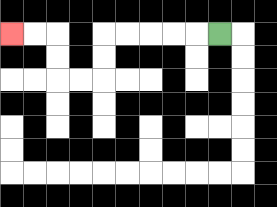{'start': '[9, 1]', 'end': '[0, 1]', 'path_directions': 'L,L,L,L,L,D,D,L,L,U,U,L,L', 'path_coordinates': '[[9, 1], [8, 1], [7, 1], [6, 1], [5, 1], [4, 1], [4, 2], [4, 3], [3, 3], [2, 3], [2, 2], [2, 1], [1, 1], [0, 1]]'}